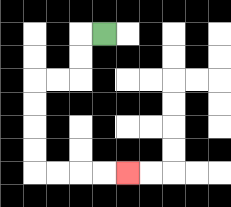{'start': '[4, 1]', 'end': '[5, 7]', 'path_directions': 'L,D,D,L,L,D,D,D,D,R,R,R,R', 'path_coordinates': '[[4, 1], [3, 1], [3, 2], [3, 3], [2, 3], [1, 3], [1, 4], [1, 5], [1, 6], [1, 7], [2, 7], [3, 7], [4, 7], [5, 7]]'}